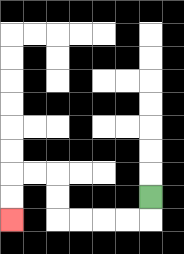{'start': '[6, 8]', 'end': '[0, 9]', 'path_directions': 'D,L,L,L,L,U,U,L,L,D,D', 'path_coordinates': '[[6, 8], [6, 9], [5, 9], [4, 9], [3, 9], [2, 9], [2, 8], [2, 7], [1, 7], [0, 7], [0, 8], [0, 9]]'}